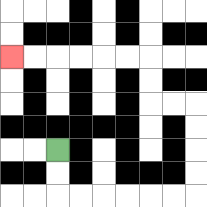{'start': '[2, 6]', 'end': '[0, 2]', 'path_directions': 'D,D,R,R,R,R,R,R,U,U,U,U,L,L,U,U,L,L,L,L,L,L', 'path_coordinates': '[[2, 6], [2, 7], [2, 8], [3, 8], [4, 8], [5, 8], [6, 8], [7, 8], [8, 8], [8, 7], [8, 6], [8, 5], [8, 4], [7, 4], [6, 4], [6, 3], [6, 2], [5, 2], [4, 2], [3, 2], [2, 2], [1, 2], [0, 2]]'}